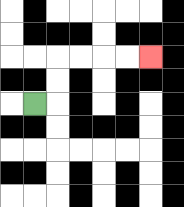{'start': '[1, 4]', 'end': '[6, 2]', 'path_directions': 'R,U,U,R,R,R,R', 'path_coordinates': '[[1, 4], [2, 4], [2, 3], [2, 2], [3, 2], [4, 2], [5, 2], [6, 2]]'}